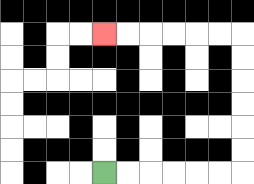{'start': '[4, 7]', 'end': '[4, 1]', 'path_directions': 'R,R,R,R,R,R,U,U,U,U,U,U,L,L,L,L,L,L', 'path_coordinates': '[[4, 7], [5, 7], [6, 7], [7, 7], [8, 7], [9, 7], [10, 7], [10, 6], [10, 5], [10, 4], [10, 3], [10, 2], [10, 1], [9, 1], [8, 1], [7, 1], [6, 1], [5, 1], [4, 1]]'}